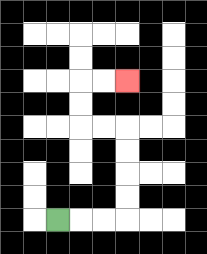{'start': '[2, 9]', 'end': '[5, 3]', 'path_directions': 'R,R,R,U,U,U,U,L,L,U,U,R,R', 'path_coordinates': '[[2, 9], [3, 9], [4, 9], [5, 9], [5, 8], [5, 7], [5, 6], [5, 5], [4, 5], [3, 5], [3, 4], [3, 3], [4, 3], [5, 3]]'}